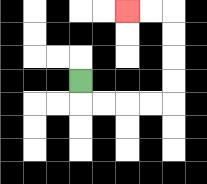{'start': '[3, 3]', 'end': '[5, 0]', 'path_directions': 'D,R,R,R,R,U,U,U,U,L,L', 'path_coordinates': '[[3, 3], [3, 4], [4, 4], [5, 4], [6, 4], [7, 4], [7, 3], [7, 2], [7, 1], [7, 0], [6, 0], [5, 0]]'}